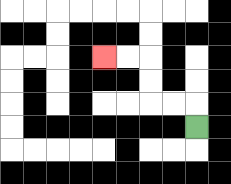{'start': '[8, 5]', 'end': '[4, 2]', 'path_directions': 'U,L,L,U,U,L,L', 'path_coordinates': '[[8, 5], [8, 4], [7, 4], [6, 4], [6, 3], [6, 2], [5, 2], [4, 2]]'}